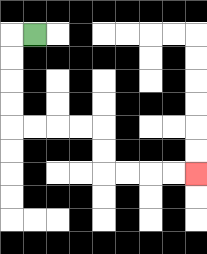{'start': '[1, 1]', 'end': '[8, 7]', 'path_directions': 'L,D,D,D,D,R,R,R,R,D,D,R,R,R,R', 'path_coordinates': '[[1, 1], [0, 1], [0, 2], [0, 3], [0, 4], [0, 5], [1, 5], [2, 5], [3, 5], [4, 5], [4, 6], [4, 7], [5, 7], [6, 7], [7, 7], [8, 7]]'}